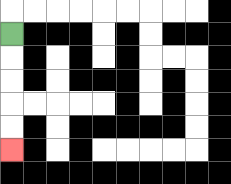{'start': '[0, 1]', 'end': '[0, 6]', 'path_directions': 'D,D,D,D,D', 'path_coordinates': '[[0, 1], [0, 2], [0, 3], [0, 4], [0, 5], [0, 6]]'}